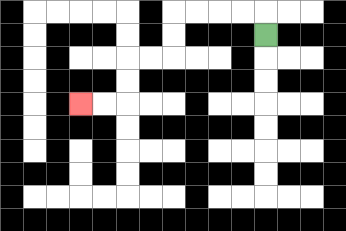{'start': '[11, 1]', 'end': '[3, 4]', 'path_directions': 'U,L,L,L,L,D,D,L,L,D,D,L,L', 'path_coordinates': '[[11, 1], [11, 0], [10, 0], [9, 0], [8, 0], [7, 0], [7, 1], [7, 2], [6, 2], [5, 2], [5, 3], [5, 4], [4, 4], [3, 4]]'}